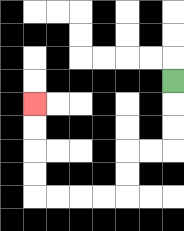{'start': '[7, 3]', 'end': '[1, 4]', 'path_directions': 'D,D,D,L,L,D,D,L,L,L,L,U,U,U,U', 'path_coordinates': '[[7, 3], [7, 4], [7, 5], [7, 6], [6, 6], [5, 6], [5, 7], [5, 8], [4, 8], [3, 8], [2, 8], [1, 8], [1, 7], [1, 6], [1, 5], [1, 4]]'}